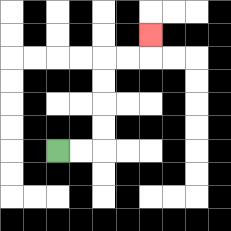{'start': '[2, 6]', 'end': '[6, 1]', 'path_directions': 'R,R,U,U,U,U,R,R,U', 'path_coordinates': '[[2, 6], [3, 6], [4, 6], [4, 5], [4, 4], [4, 3], [4, 2], [5, 2], [6, 2], [6, 1]]'}